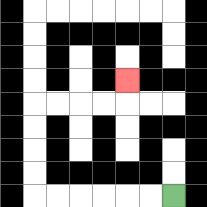{'start': '[7, 8]', 'end': '[5, 3]', 'path_directions': 'L,L,L,L,L,L,U,U,U,U,R,R,R,R,U', 'path_coordinates': '[[7, 8], [6, 8], [5, 8], [4, 8], [3, 8], [2, 8], [1, 8], [1, 7], [1, 6], [1, 5], [1, 4], [2, 4], [3, 4], [4, 4], [5, 4], [5, 3]]'}